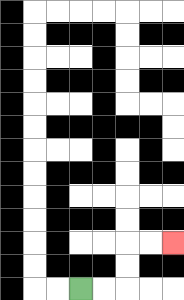{'start': '[3, 12]', 'end': '[7, 10]', 'path_directions': 'R,R,U,U,R,R', 'path_coordinates': '[[3, 12], [4, 12], [5, 12], [5, 11], [5, 10], [6, 10], [7, 10]]'}